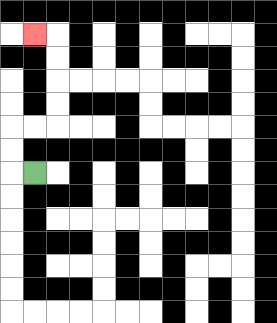{'start': '[1, 7]', 'end': '[1, 1]', 'path_directions': 'L,U,U,R,R,U,U,U,U,L', 'path_coordinates': '[[1, 7], [0, 7], [0, 6], [0, 5], [1, 5], [2, 5], [2, 4], [2, 3], [2, 2], [2, 1], [1, 1]]'}